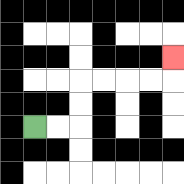{'start': '[1, 5]', 'end': '[7, 2]', 'path_directions': 'R,R,U,U,R,R,R,R,U', 'path_coordinates': '[[1, 5], [2, 5], [3, 5], [3, 4], [3, 3], [4, 3], [5, 3], [6, 3], [7, 3], [7, 2]]'}